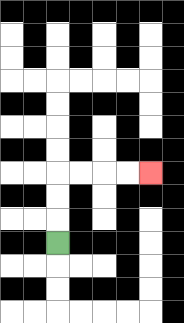{'start': '[2, 10]', 'end': '[6, 7]', 'path_directions': 'U,U,U,R,R,R,R', 'path_coordinates': '[[2, 10], [2, 9], [2, 8], [2, 7], [3, 7], [4, 7], [5, 7], [6, 7]]'}